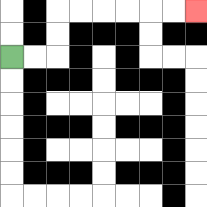{'start': '[0, 2]', 'end': '[8, 0]', 'path_directions': 'R,R,U,U,R,R,R,R,R,R', 'path_coordinates': '[[0, 2], [1, 2], [2, 2], [2, 1], [2, 0], [3, 0], [4, 0], [5, 0], [6, 0], [7, 0], [8, 0]]'}